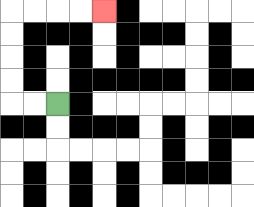{'start': '[2, 4]', 'end': '[4, 0]', 'path_directions': 'L,L,U,U,U,U,R,R,R,R', 'path_coordinates': '[[2, 4], [1, 4], [0, 4], [0, 3], [0, 2], [0, 1], [0, 0], [1, 0], [2, 0], [3, 0], [4, 0]]'}